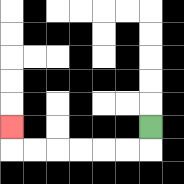{'start': '[6, 5]', 'end': '[0, 5]', 'path_directions': 'D,L,L,L,L,L,L,U', 'path_coordinates': '[[6, 5], [6, 6], [5, 6], [4, 6], [3, 6], [2, 6], [1, 6], [0, 6], [0, 5]]'}